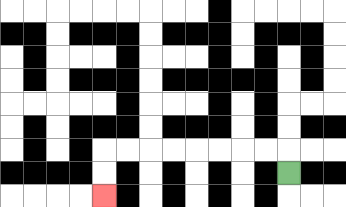{'start': '[12, 7]', 'end': '[4, 8]', 'path_directions': 'U,L,L,L,L,L,L,L,L,D,D', 'path_coordinates': '[[12, 7], [12, 6], [11, 6], [10, 6], [9, 6], [8, 6], [7, 6], [6, 6], [5, 6], [4, 6], [4, 7], [4, 8]]'}